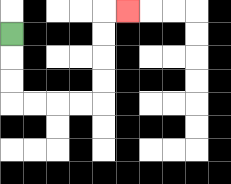{'start': '[0, 1]', 'end': '[5, 0]', 'path_directions': 'D,D,D,R,R,R,R,U,U,U,U,R', 'path_coordinates': '[[0, 1], [0, 2], [0, 3], [0, 4], [1, 4], [2, 4], [3, 4], [4, 4], [4, 3], [4, 2], [4, 1], [4, 0], [5, 0]]'}